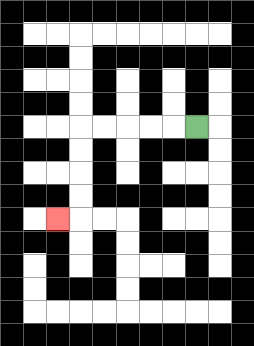{'start': '[8, 5]', 'end': '[2, 9]', 'path_directions': 'L,L,L,L,L,D,D,D,D,L', 'path_coordinates': '[[8, 5], [7, 5], [6, 5], [5, 5], [4, 5], [3, 5], [3, 6], [3, 7], [3, 8], [3, 9], [2, 9]]'}